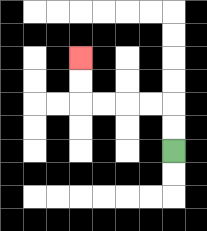{'start': '[7, 6]', 'end': '[3, 2]', 'path_directions': 'U,U,L,L,L,L,U,U', 'path_coordinates': '[[7, 6], [7, 5], [7, 4], [6, 4], [5, 4], [4, 4], [3, 4], [3, 3], [3, 2]]'}